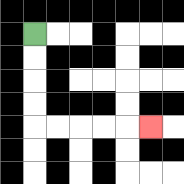{'start': '[1, 1]', 'end': '[6, 5]', 'path_directions': 'D,D,D,D,R,R,R,R,R', 'path_coordinates': '[[1, 1], [1, 2], [1, 3], [1, 4], [1, 5], [2, 5], [3, 5], [4, 5], [5, 5], [6, 5]]'}